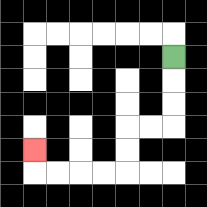{'start': '[7, 2]', 'end': '[1, 6]', 'path_directions': 'D,D,D,L,L,D,D,L,L,L,L,U', 'path_coordinates': '[[7, 2], [7, 3], [7, 4], [7, 5], [6, 5], [5, 5], [5, 6], [5, 7], [4, 7], [3, 7], [2, 7], [1, 7], [1, 6]]'}